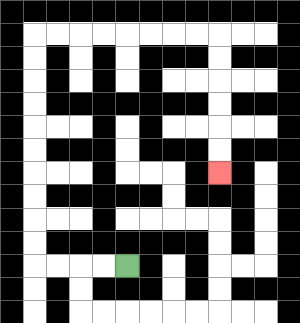{'start': '[5, 11]', 'end': '[9, 7]', 'path_directions': 'L,L,L,L,U,U,U,U,U,U,U,U,U,U,R,R,R,R,R,R,R,R,D,D,D,D,D,D', 'path_coordinates': '[[5, 11], [4, 11], [3, 11], [2, 11], [1, 11], [1, 10], [1, 9], [1, 8], [1, 7], [1, 6], [1, 5], [1, 4], [1, 3], [1, 2], [1, 1], [2, 1], [3, 1], [4, 1], [5, 1], [6, 1], [7, 1], [8, 1], [9, 1], [9, 2], [9, 3], [9, 4], [9, 5], [9, 6], [9, 7]]'}